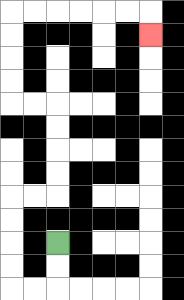{'start': '[2, 10]', 'end': '[6, 1]', 'path_directions': 'D,D,L,L,U,U,U,U,R,R,U,U,U,U,L,L,U,U,U,U,R,R,R,R,R,R,D', 'path_coordinates': '[[2, 10], [2, 11], [2, 12], [1, 12], [0, 12], [0, 11], [0, 10], [0, 9], [0, 8], [1, 8], [2, 8], [2, 7], [2, 6], [2, 5], [2, 4], [1, 4], [0, 4], [0, 3], [0, 2], [0, 1], [0, 0], [1, 0], [2, 0], [3, 0], [4, 0], [5, 0], [6, 0], [6, 1]]'}